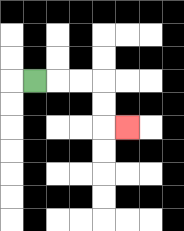{'start': '[1, 3]', 'end': '[5, 5]', 'path_directions': 'R,R,R,D,D,R', 'path_coordinates': '[[1, 3], [2, 3], [3, 3], [4, 3], [4, 4], [4, 5], [5, 5]]'}